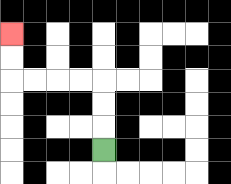{'start': '[4, 6]', 'end': '[0, 1]', 'path_directions': 'U,U,U,L,L,L,L,U,U', 'path_coordinates': '[[4, 6], [4, 5], [4, 4], [4, 3], [3, 3], [2, 3], [1, 3], [0, 3], [0, 2], [0, 1]]'}